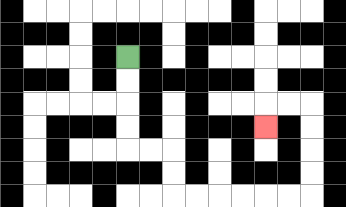{'start': '[5, 2]', 'end': '[11, 5]', 'path_directions': 'D,D,D,D,R,R,D,D,R,R,R,R,R,R,U,U,U,U,L,L,D', 'path_coordinates': '[[5, 2], [5, 3], [5, 4], [5, 5], [5, 6], [6, 6], [7, 6], [7, 7], [7, 8], [8, 8], [9, 8], [10, 8], [11, 8], [12, 8], [13, 8], [13, 7], [13, 6], [13, 5], [13, 4], [12, 4], [11, 4], [11, 5]]'}